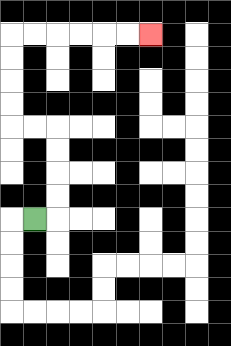{'start': '[1, 9]', 'end': '[6, 1]', 'path_directions': 'R,U,U,U,U,L,L,U,U,U,U,R,R,R,R,R,R', 'path_coordinates': '[[1, 9], [2, 9], [2, 8], [2, 7], [2, 6], [2, 5], [1, 5], [0, 5], [0, 4], [0, 3], [0, 2], [0, 1], [1, 1], [2, 1], [3, 1], [4, 1], [5, 1], [6, 1]]'}